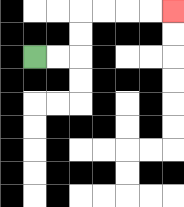{'start': '[1, 2]', 'end': '[7, 0]', 'path_directions': 'R,R,U,U,R,R,R,R', 'path_coordinates': '[[1, 2], [2, 2], [3, 2], [3, 1], [3, 0], [4, 0], [5, 0], [6, 0], [7, 0]]'}